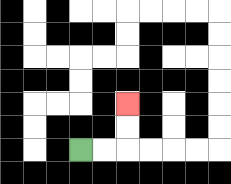{'start': '[3, 6]', 'end': '[5, 4]', 'path_directions': 'R,R,U,U', 'path_coordinates': '[[3, 6], [4, 6], [5, 6], [5, 5], [5, 4]]'}